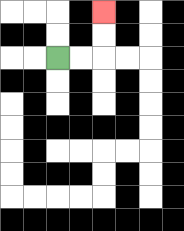{'start': '[2, 2]', 'end': '[4, 0]', 'path_directions': 'R,R,U,U', 'path_coordinates': '[[2, 2], [3, 2], [4, 2], [4, 1], [4, 0]]'}